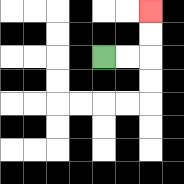{'start': '[4, 2]', 'end': '[6, 0]', 'path_directions': 'R,R,U,U', 'path_coordinates': '[[4, 2], [5, 2], [6, 2], [6, 1], [6, 0]]'}